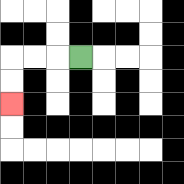{'start': '[3, 2]', 'end': '[0, 4]', 'path_directions': 'L,L,L,D,D', 'path_coordinates': '[[3, 2], [2, 2], [1, 2], [0, 2], [0, 3], [0, 4]]'}